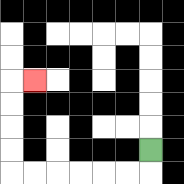{'start': '[6, 6]', 'end': '[1, 3]', 'path_directions': 'D,L,L,L,L,L,L,U,U,U,U,R', 'path_coordinates': '[[6, 6], [6, 7], [5, 7], [4, 7], [3, 7], [2, 7], [1, 7], [0, 7], [0, 6], [0, 5], [0, 4], [0, 3], [1, 3]]'}